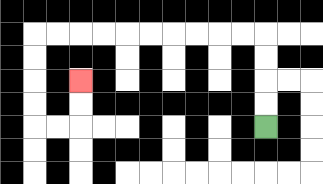{'start': '[11, 5]', 'end': '[3, 3]', 'path_directions': 'U,U,U,U,L,L,L,L,L,L,L,L,L,L,D,D,D,D,R,R,U,U', 'path_coordinates': '[[11, 5], [11, 4], [11, 3], [11, 2], [11, 1], [10, 1], [9, 1], [8, 1], [7, 1], [6, 1], [5, 1], [4, 1], [3, 1], [2, 1], [1, 1], [1, 2], [1, 3], [1, 4], [1, 5], [2, 5], [3, 5], [3, 4], [3, 3]]'}